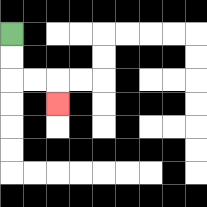{'start': '[0, 1]', 'end': '[2, 4]', 'path_directions': 'D,D,R,R,D', 'path_coordinates': '[[0, 1], [0, 2], [0, 3], [1, 3], [2, 3], [2, 4]]'}